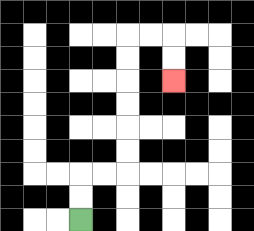{'start': '[3, 9]', 'end': '[7, 3]', 'path_directions': 'U,U,R,R,U,U,U,U,U,U,R,R,D,D', 'path_coordinates': '[[3, 9], [3, 8], [3, 7], [4, 7], [5, 7], [5, 6], [5, 5], [5, 4], [5, 3], [5, 2], [5, 1], [6, 1], [7, 1], [7, 2], [7, 3]]'}